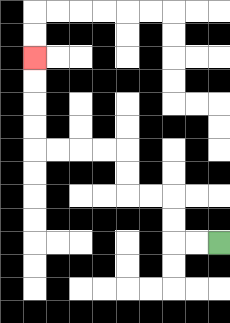{'start': '[9, 10]', 'end': '[1, 2]', 'path_directions': 'L,L,U,U,L,L,U,U,L,L,L,L,U,U,U,U', 'path_coordinates': '[[9, 10], [8, 10], [7, 10], [7, 9], [7, 8], [6, 8], [5, 8], [5, 7], [5, 6], [4, 6], [3, 6], [2, 6], [1, 6], [1, 5], [1, 4], [1, 3], [1, 2]]'}